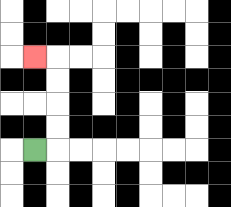{'start': '[1, 6]', 'end': '[1, 2]', 'path_directions': 'R,U,U,U,U,L', 'path_coordinates': '[[1, 6], [2, 6], [2, 5], [2, 4], [2, 3], [2, 2], [1, 2]]'}